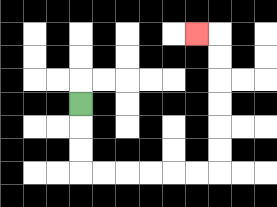{'start': '[3, 4]', 'end': '[8, 1]', 'path_directions': 'D,D,D,R,R,R,R,R,R,U,U,U,U,U,U,L', 'path_coordinates': '[[3, 4], [3, 5], [3, 6], [3, 7], [4, 7], [5, 7], [6, 7], [7, 7], [8, 7], [9, 7], [9, 6], [9, 5], [9, 4], [9, 3], [9, 2], [9, 1], [8, 1]]'}